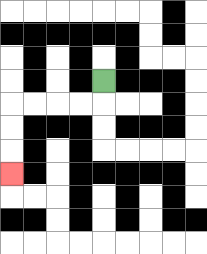{'start': '[4, 3]', 'end': '[0, 7]', 'path_directions': 'D,L,L,L,L,D,D,D', 'path_coordinates': '[[4, 3], [4, 4], [3, 4], [2, 4], [1, 4], [0, 4], [0, 5], [0, 6], [0, 7]]'}